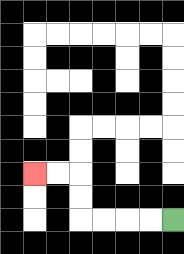{'start': '[7, 9]', 'end': '[1, 7]', 'path_directions': 'L,L,L,L,U,U,L,L', 'path_coordinates': '[[7, 9], [6, 9], [5, 9], [4, 9], [3, 9], [3, 8], [3, 7], [2, 7], [1, 7]]'}